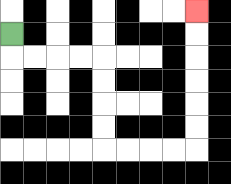{'start': '[0, 1]', 'end': '[8, 0]', 'path_directions': 'D,R,R,R,R,D,D,D,D,R,R,R,R,U,U,U,U,U,U', 'path_coordinates': '[[0, 1], [0, 2], [1, 2], [2, 2], [3, 2], [4, 2], [4, 3], [4, 4], [4, 5], [4, 6], [5, 6], [6, 6], [7, 6], [8, 6], [8, 5], [8, 4], [8, 3], [8, 2], [8, 1], [8, 0]]'}